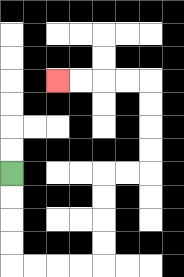{'start': '[0, 7]', 'end': '[2, 3]', 'path_directions': 'D,D,D,D,R,R,R,R,U,U,U,U,R,R,U,U,U,U,L,L,L,L', 'path_coordinates': '[[0, 7], [0, 8], [0, 9], [0, 10], [0, 11], [1, 11], [2, 11], [3, 11], [4, 11], [4, 10], [4, 9], [4, 8], [4, 7], [5, 7], [6, 7], [6, 6], [6, 5], [6, 4], [6, 3], [5, 3], [4, 3], [3, 3], [2, 3]]'}